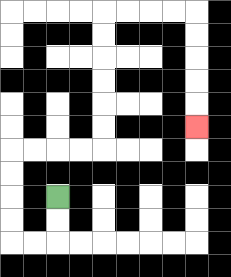{'start': '[2, 8]', 'end': '[8, 5]', 'path_directions': 'D,D,L,L,U,U,U,U,R,R,R,R,U,U,U,U,U,U,R,R,R,R,D,D,D,D,D', 'path_coordinates': '[[2, 8], [2, 9], [2, 10], [1, 10], [0, 10], [0, 9], [0, 8], [0, 7], [0, 6], [1, 6], [2, 6], [3, 6], [4, 6], [4, 5], [4, 4], [4, 3], [4, 2], [4, 1], [4, 0], [5, 0], [6, 0], [7, 0], [8, 0], [8, 1], [8, 2], [8, 3], [8, 4], [8, 5]]'}